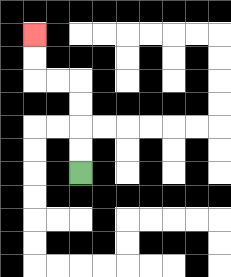{'start': '[3, 7]', 'end': '[1, 1]', 'path_directions': 'U,U,U,U,L,L,U,U', 'path_coordinates': '[[3, 7], [3, 6], [3, 5], [3, 4], [3, 3], [2, 3], [1, 3], [1, 2], [1, 1]]'}